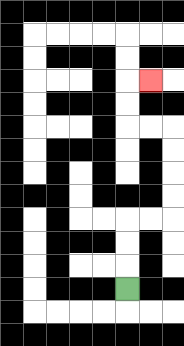{'start': '[5, 12]', 'end': '[6, 3]', 'path_directions': 'U,U,U,R,R,U,U,U,U,L,L,U,U,R', 'path_coordinates': '[[5, 12], [5, 11], [5, 10], [5, 9], [6, 9], [7, 9], [7, 8], [7, 7], [7, 6], [7, 5], [6, 5], [5, 5], [5, 4], [5, 3], [6, 3]]'}